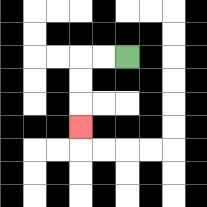{'start': '[5, 2]', 'end': '[3, 5]', 'path_directions': 'L,L,D,D,D', 'path_coordinates': '[[5, 2], [4, 2], [3, 2], [3, 3], [3, 4], [3, 5]]'}